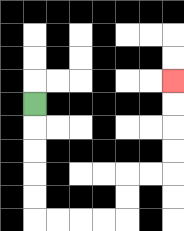{'start': '[1, 4]', 'end': '[7, 3]', 'path_directions': 'D,D,D,D,D,R,R,R,R,U,U,R,R,U,U,U,U', 'path_coordinates': '[[1, 4], [1, 5], [1, 6], [1, 7], [1, 8], [1, 9], [2, 9], [3, 9], [4, 9], [5, 9], [5, 8], [5, 7], [6, 7], [7, 7], [7, 6], [7, 5], [7, 4], [7, 3]]'}